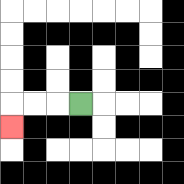{'start': '[3, 4]', 'end': '[0, 5]', 'path_directions': 'L,L,L,D', 'path_coordinates': '[[3, 4], [2, 4], [1, 4], [0, 4], [0, 5]]'}